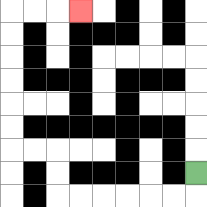{'start': '[8, 7]', 'end': '[3, 0]', 'path_directions': 'D,L,L,L,L,L,L,U,U,L,L,U,U,U,U,U,U,R,R,R', 'path_coordinates': '[[8, 7], [8, 8], [7, 8], [6, 8], [5, 8], [4, 8], [3, 8], [2, 8], [2, 7], [2, 6], [1, 6], [0, 6], [0, 5], [0, 4], [0, 3], [0, 2], [0, 1], [0, 0], [1, 0], [2, 0], [3, 0]]'}